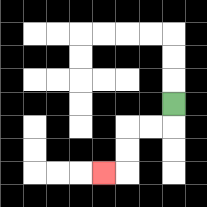{'start': '[7, 4]', 'end': '[4, 7]', 'path_directions': 'D,L,L,D,D,L', 'path_coordinates': '[[7, 4], [7, 5], [6, 5], [5, 5], [5, 6], [5, 7], [4, 7]]'}